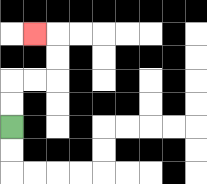{'start': '[0, 5]', 'end': '[1, 1]', 'path_directions': 'U,U,R,R,U,U,L', 'path_coordinates': '[[0, 5], [0, 4], [0, 3], [1, 3], [2, 3], [2, 2], [2, 1], [1, 1]]'}